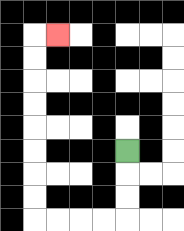{'start': '[5, 6]', 'end': '[2, 1]', 'path_directions': 'D,D,D,L,L,L,L,U,U,U,U,U,U,U,U,R', 'path_coordinates': '[[5, 6], [5, 7], [5, 8], [5, 9], [4, 9], [3, 9], [2, 9], [1, 9], [1, 8], [1, 7], [1, 6], [1, 5], [1, 4], [1, 3], [1, 2], [1, 1], [2, 1]]'}